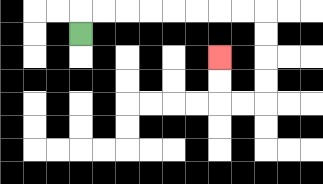{'start': '[3, 1]', 'end': '[9, 2]', 'path_directions': 'U,R,R,R,R,R,R,R,R,D,D,D,D,L,L,U,U', 'path_coordinates': '[[3, 1], [3, 0], [4, 0], [5, 0], [6, 0], [7, 0], [8, 0], [9, 0], [10, 0], [11, 0], [11, 1], [11, 2], [11, 3], [11, 4], [10, 4], [9, 4], [9, 3], [9, 2]]'}